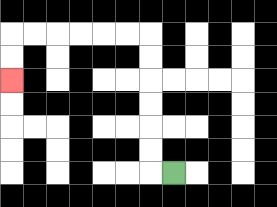{'start': '[7, 7]', 'end': '[0, 3]', 'path_directions': 'L,U,U,U,U,U,U,L,L,L,L,L,L,D,D', 'path_coordinates': '[[7, 7], [6, 7], [6, 6], [6, 5], [6, 4], [6, 3], [6, 2], [6, 1], [5, 1], [4, 1], [3, 1], [2, 1], [1, 1], [0, 1], [0, 2], [0, 3]]'}